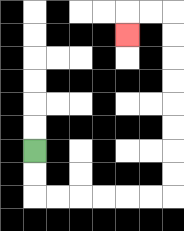{'start': '[1, 6]', 'end': '[5, 1]', 'path_directions': 'D,D,R,R,R,R,R,R,U,U,U,U,U,U,U,U,L,L,D', 'path_coordinates': '[[1, 6], [1, 7], [1, 8], [2, 8], [3, 8], [4, 8], [5, 8], [6, 8], [7, 8], [7, 7], [7, 6], [7, 5], [7, 4], [7, 3], [7, 2], [7, 1], [7, 0], [6, 0], [5, 0], [5, 1]]'}